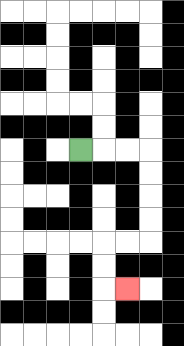{'start': '[3, 6]', 'end': '[5, 12]', 'path_directions': 'R,R,R,D,D,D,D,L,L,D,D,R', 'path_coordinates': '[[3, 6], [4, 6], [5, 6], [6, 6], [6, 7], [6, 8], [6, 9], [6, 10], [5, 10], [4, 10], [4, 11], [4, 12], [5, 12]]'}